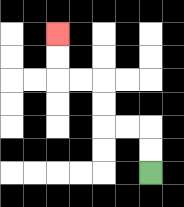{'start': '[6, 7]', 'end': '[2, 1]', 'path_directions': 'U,U,L,L,U,U,L,L,U,U', 'path_coordinates': '[[6, 7], [6, 6], [6, 5], [5, 5], [4, 5], [4, 4], [4, 3], [3, 3], [2, 3], [2, 2], [2, 1]]'}